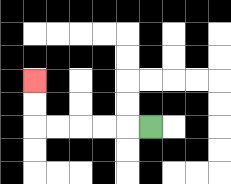{'start': '[6, 5]', 'end': '[1, 3]', 'path_directions': 'L,L,L,L,L,U,U', 'path_coordinates': '[[6, 5], [5, 5], [4, 5], [3, 5], [2, 5], [1, 5], [1, 4], [1, 3]]'}